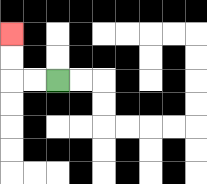{'start': '[2, 3]', 'end': '[0, 1]', 'path_directions': 'L,L,U,U', 'path_coordinates': '[[2, 3], [1, 3], [0, 3], [0, 2], [0, 1]]'}